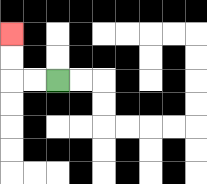{'start': '[2, 3]', 'end': '[0, 1]', 'path_directions': 'L,L,U,U', 'path_coordinates': '[[2, 3], [1, 3], [0, 3], [0, 2], [0, 1]]'}